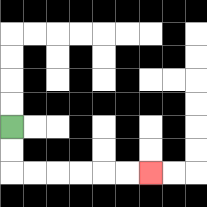{'start': '[0, 5]', 'end': '[6, 7]', 'path_directions': 'D,D,R,R,R,R,R,R', 'path_coordinates': '[[0, 5], [0, 6], [0, 7], [1, 7], [2, 7], [3, 7], [4, 7], [5, 7], [6, 7]]'}